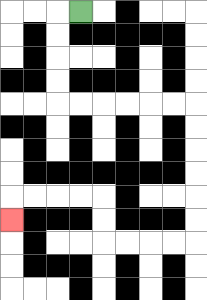{'start': '[3, 0]', 'end': '[0, 9]', 'path_directions': 'L,D,D,D,D,R,R,R,R,R,R,D,D,D,D,D,D,L,L,L,L,U,U,L,L,L,L,D', 'path_coordinates': '[[3, 0], [2, 0], [2, 1], [2, 2], [2, 3], [2, 4], [3, 4], [4, 4], [5, 4], [6, 4], [7, 4], [8, 4], [8, 5], [8, 6], [8, 7], [8, 8], [8, 9], [8, 10], [7, 10], [6, 10], [5, 10], [4, 10], [4, 9], [4, 8], [3, 8], [2, 8], [1, 8], [0, 8], [0, 9]]'}